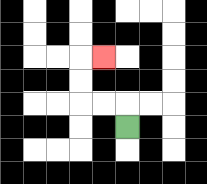{'start': '[5, 5]', 'end': '[4, 2]', 'path_directions': 'U,L,L,U,U,R', 'path_coordinates': '[[5, 5], [5, 4], [4, 4], [3, 4], [3, 3], [3, 2], [4, 2]]'}